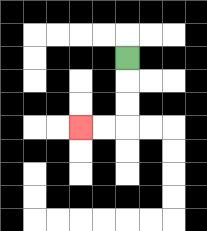{'start': '[5, 2]', 'end': '[3, 5]', 'path_directions': 'D,D,D,L,L', 'path_coordinates': '[[5, 2], [5, 3], [5, 4], [5, 5], [4, 5], [3, 5]]'}